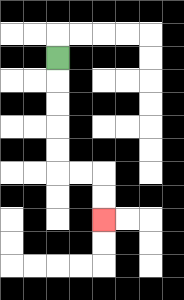{'start': '[2, 2]', 'end': '[4, 9]', 'path_directions': 'D,D,D,D,D,R,R,D,D', 'path_coordinates': '[[2, 2], [2, 3], [2, 4], [2, 5], [2, 6], [2, 7], [3, 7], [4, 7], [4, 8], [4, 9]]'}